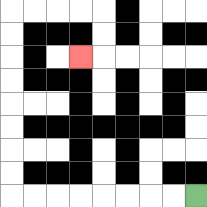{'start': '[8, 8]', 'end': '[3, 2]', 'path_directions': 'L,L,L,L,L,L,L,L,U,U,U,U,U,U,U,U,R,R,R,R,D,D,L', 'path_coordinates': '[[8, 8], [7, 8], [6, 8], [5, 8], [4, 8], [3, 8], [2, 8], [1, 8], [0, 8], [0, 7], [0, 6], [0, 5], [0, 4], [0, 3], [0, 2], [0, 1], [0, 0], [1, 0], [2, 0], [3, 0], [4, 0], [4, 1], [4, 2], [3, 2]]'}